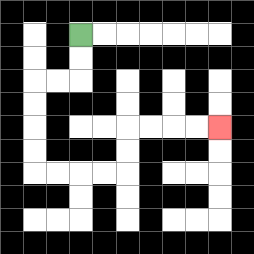{'start': '[3, 1]', 'end': '[9, 5]', 'path_directions': 'D,D,L,L,D,D,D,D,R,R,R,R,U,U,R,R,R,R', 'path_coordinates': '[[3, 1], [3, 2], [3, 3], [2, 3], [1, 3], [1, 4], [1, 5], [1, 6], [1, 7], [2, 7], [3, 7], [4, 7], [5, 7], [5, 6], [5, 5], [6, 5], [7, 5], [8, 5], [9, 5]]'}